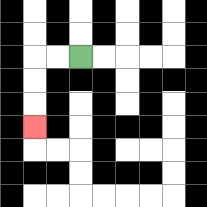{'start': '[3, 2]', 'end': '[1, 5]', 'path_directions': 'L,L,D,D,D', 'path_coordinates': '[[3, 2], [2, 2], [1, 2], [1, 3], [1, 4], [1, 5]]'}